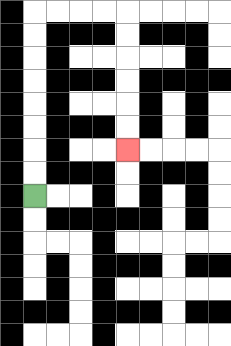{'start': '[1, 8]', 'end': '[5, 6]', 'path_directions': 'U,U,U,U,U,U,U,U,R,R,R,R,D,D,D,D,D,D', 'path_coordinates': '[[1, 8], [1, 7], [1, 6], [1, 5], [1, 4], [1, 3], [1, 2], [1, 1], [1, 0], [2, 0], [3, 0], [4, 0], [5, 0], [5, 1], [5, 2], [5, 3], [5, 4], [5, 5], [5, 6]]'}